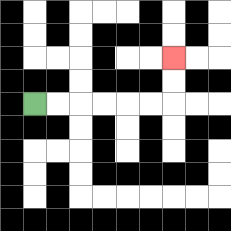{'start': '[1, 4]', 'end': '[7, 2]', 'path_directions': 'R,R,R,R,R,R,U,U', 'path_coordinates': '[[1, 4], [2, 4], [3, 4], [4, 4], [5, 4], [6, 4], [7, 4], [7, 3], [7, 2]]'}